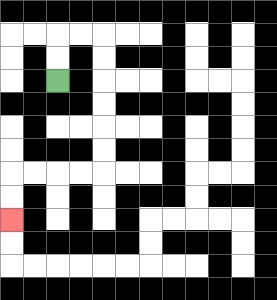{'start': '[2, 3]', 'end': '[0, 9]', 'path_directions': 'U,U,R,R,D,D,D,D,D,D,L,L,L,L,D,D', 'path_coordinates': '[[2, 3], [2, 2], [2, 1], [3, 1], [4, 1], [4, 2], [4, 3], [4, 4], [4, 5], [4, 6], [4, 7], [3, 7], [2, 7], [1, 7], [0, 7], [0, 8], [0, 9]]'}